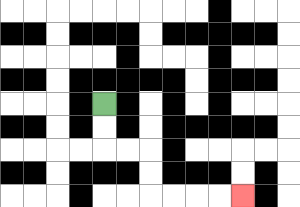{'start': '[4, 4]', 'end': '[10, 8]', 'path_directions': 'D,D,R,R,D,D,R,R,R,R', 'path_coordinates': '[[4, 4], [4, 5], [4, 6], [5, 6], [6, 6], [6, 7], [6, 8], [7, 8], [8, 8], [9, 8], [10, 8]]'}